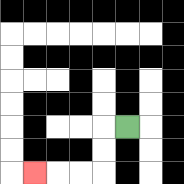{'start': '[5, 5]', 'end': '[1, 7]', 'path_directions': 'L,D,D,L,L,L', 'path_coordinates': '[[5, 5], [4, 5], [4, 6], [4, 7], [3, 7], [2, 7], [1, 7]]'}